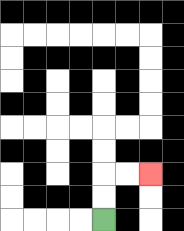{'start': '[4, 9]', 'end': '[6, 7]', 'path_directions': 'U,U,R,R', 'path_coordinates': '[[4, 9], [4, 8], [4, 7], [5, 7], [6, 7]]'}